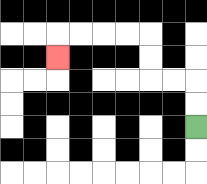{'start': '[8, 5]', 'end': '[2, 2]', 'path_directions': 'U,U,L,L,U,U,L,L,L,L,D', 'path_coordinates': '[[8, 5], [8, 4], [8, 3], [7, 3], [6, 3], [6, 2], [6, 1], [5, 1], [4, 1], [3, 1], [2, 1], [2, 2]]'}